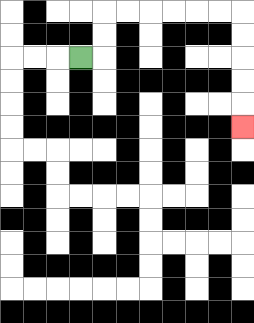{'start': '[3, 2]', 'end': '[10, 5]', 'path_directions': 'R,U,U,R,R,R,R,R,R,D,D,D,D,D', 'path_coordinates': '[[3, 2], [4, 2], [4, 1], [4, 0], [5, 0], [6, 0], [7, 0], [8, 0], [9, 0], [10, 0], [10, 1], [10, 2], [10, 3], [10, 4], [10, 5]]'}